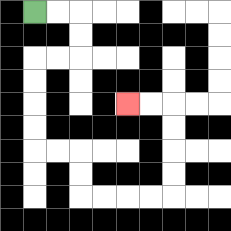{'start': '[1, 0]', 'end': '[5, 4]', 'path_directions': 'R,R,D,D,L,L,D,D,D,D,R,R,D,D,R,R,R,R,U,U,U,U,L,L', 'path_coordinates': '[[1, 0], [2, 0], [3, 0], [3, 1], [3, 2], [2, 2], [1, 2], [1, 3], [1, 4], [1, 5], [1, 6], [2, 6], [3, 6], [3, 7], [3, 8], [4, 8], [5, 8], [6, 8], [7, 8], [7, 7], [7, 6], [7, 5], [7, 4], [6, 4], [5, 4]]'}